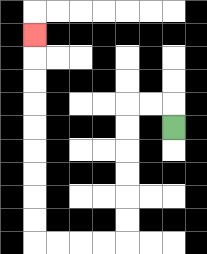{'start': '[7, 5]', 'end': '[1, 1]', 'path_directions': 'U,L,L,D,D,D,D,D,D,L,L,L,L,U,U,U,U,U,U,U,U,U', 'path_coordinates': '[[7, 5], [7, 4], [6, 4], [5, 4], [5, 5], [5, 6], [5, 7], [5, 8], [5, 9], [5, 10], [4, 10], [3, 10], [2, 10], [1, 10], [1, 9], [1, 8], [1, 7], [1, 6], [1, 5], [1, 4], [1, 3], [1, 2], [1, 1]]'}